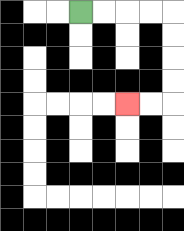{'start': '[3, 0]', 'end': '[5, 4]', 'path_directions': 'R,R,R,R,D,D,D,D,L,L', 'path_coordinates': '[[3, 0], [4, 0], [5, 0], [6, 0], [7, 0], [7, 1], [7, 2], [7, 3], [7, 4], [6, 4], [5, 4]]'}